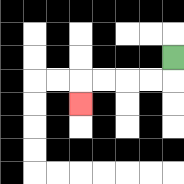{'start': '[7, 2]', 'end': '[3, 4]', 'path_directions': 'D,L,L,L,L,D', 'path_coordinates': '[[7, 2], [7, 3], [6, 3], [5, 3], [4, 3], [3, 3], [3, 4]]'}